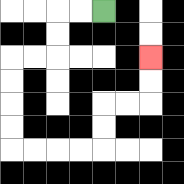{'start': '[4, 0]', 'end': '[6, 2]', 'path_directions': 'L,L,D,D,L,L,D,D,D,D,R,R,R,R,U,U,R,R,U,U', 'path_coordinates': '[[4, 0], [3, 0], [2, 0], [2, 1], [2, 2], [1, 2], [0, 2], [0, 3], [0, 4], [0, 5], [0, 6], [1, 6], [2, 6], [3, 6], [4, 6], [4, 5], [4, 4], [5, 4], [6, 4], [6, 3], [6, 2]]'}